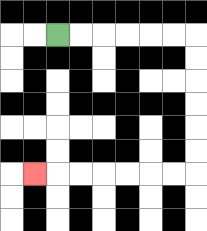{'start': '[2, 1]', 'end': '[1, 7]', 'path_directions': 'R,R,R,R,R,R,D,D,D,D,D,D,L,L,L,L,L,L,L', 'path_coordinates': '[[2, 1], [3, 1], [4, 1], [5, 1], [6, 1], [7, 1], [8, 1], [8, 2], [8, 3], [8, 4], [8, 5], [8, 6], [8, 7], [7, 7], [6, 7], [5, 7], [4, 7], [3, 7], [2, 7], [1, 7]]'}